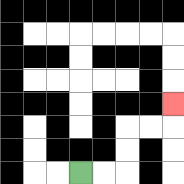{'start': '[3, 7]', 'end': '[7, 4]', 'path_directions': 'R,R,U,U,R,R,U', 'path_coordinates': '[[3, 7], [4, 7], [5, 7], [5, 6], [5, 5], [6, 5], [7, 5], [7, 4]]'}